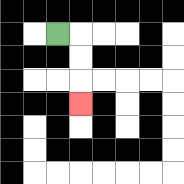{'start': '[2, 1]', 'end': '[3, 4]', 'path_directions': 'R,D,D,D', 'path_coordinates': '[[2, 1], [3, 1], [3, 2], [3, 3], [3, 4]]'}